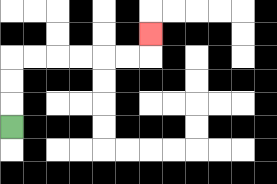{'start': '[0, 5]', 'end': '[6, 1]', 'path_directions': 'U,U,U,R,R,R,R,R,R,U', 'path_coordinates': '[[0, 5], [0, 4], [0, 3], [0, 2], [1, 2], [2, 2], [3, 2], [4, 2], [5, 2], [6, 2], [6, 1]]'}